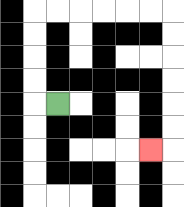{'start': '[2, 4]', 'end': '[6, 6]', 'path_directions': 'L,U,U,U,U,R,R,R,R,R,R,D,D,D,D,D,D,L', 'path_coordinates': '[[2, 4], [1, 4], [1, 3], [1, 2], [1, 1], [1, 0], [2, 0], [3, 0], [4, 0], [5, 0], [6, 0], [7, 0], [7, 1], [7, 2], [7, 3], [7, 4], [7, 5], [7, 6], [6, 6]]'}